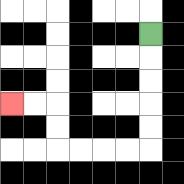{'start': '[6, 1]', 'end': '[0, 4]', 'path_directions': 'D,D,D,D,D,L,L,L,L,U,U,L,L', 'path_coordinates': '[[6, 1], [6, 2], [6, 3], [6, 4], [6, 5], [6, 6], [5, 6], [4, 6], [3, 6], [2, 6], [2, 5], [2, 4], [1, 4], [0, 4]]'}